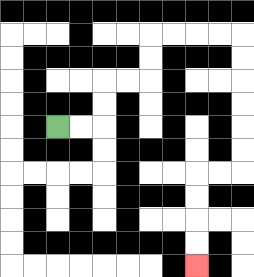{'start': '[2, 5]', 'end': '[8, 11]', 'path_directions': 'R,R,U,U,R,R,U,U,R,R,R,R,D,D,D,D,D,D,L,L,D,D,D,D', 'path_coordinates': '[[2, 5], [3, 5], [4, 5], [4, 4], [4, 3], [5, 3], [6, 3], [6, 2], [6, 1], [7, 1], [8, 1], [9, 1], [10, 1], [10, 2], [10, 3], [10, 4], [10, 5], [10, 6], [10, 7], [9, 7], [8, 7], [8, 8], [8, 9], [8, 10], [8, 11]]'}